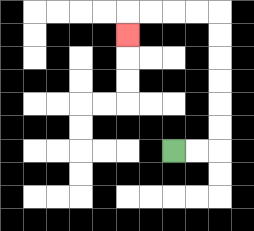{'start': '[7, 6]', 'end': '[5, 1]', 'path_directions': 'R,R,U,U,U,U,U,U,L,L,L,L,D', 'path_coordinates': '[[7, 6], [8, 6], [9, 6], [9, 5], [9, 4], [9, 3], [9, 2], [9, 1], [9, 0], [8, 0], [7, 0], [6, 0], [5, 0], [5, 1]]'}